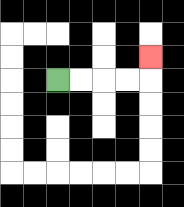{'start': '[2, 3]', 'end': '[6, 2]', 'path_directions': 'R,R,R,R,U', 'path_coordinates': '[[2, 3], [3, 3], [4, 3], [5, 3], [6, 3], [6, 2]]'}